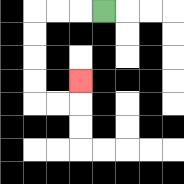{'start': '[4, 0]', 'end': '[3, 3]', 'path_directions': 'L,L,L,D,D,D,D,R,R,U', 'path_coordinates': '[[4, 0], [3, 0], [2, 0], [1, 0], [1, 1], [1, 2], [1, 3], [1, 4], [2, 4], [3, 4], [3, 3]]'}